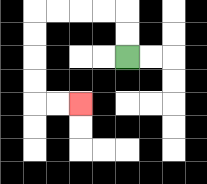{'start': '[5, 2]', 'end': '[3, 4]', 'path_directions': 'U,U,L,L,L,L,D,D,D,D,R,R', 'path_coordinates': '[[5, 2], [5, 1], [5, 0], [4, 0], [3, 0], [2, 0], [1, 0], [1, 1], [1, 2], [1, 3], [1, 4], [2, 4], [3, 4]]'}